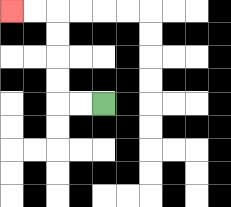{'start': '[4, 4]', 'end': '[0, 0]', 'path_directions': 'L,L,U,U,U,U,L,L', 'path_coordinates': '[[4, 4], [3, 4], [2, 4], [2, 3], [2, 2], [2, 1], [2, 0], [1, 0], [0, 0]]'}